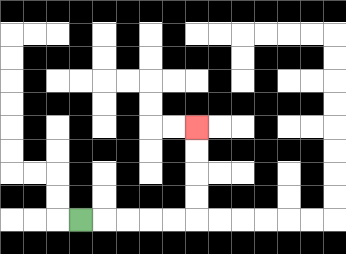{'start': '[3, 9]', 'end': '[8, 5]', 'path_directions': 'R,R,R,R,R,U,U,U,U', 'path_coordinates': '[[3, 9], [4, 9], [5, 9], [6, 9], [7, 9], [8, 9], [8, 8], [8, 7], [8, 6], [8, 5]]'}